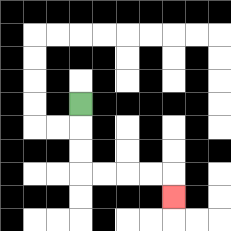{'start': '[3, 4]', 'end': '[7, 8]', 'path_directions': 'D,D,D,R,R,R,R,D', 'path_coordinates': '[[3, 4], [3, 5], [3, 6], [3, 7], [4, 7], [5, 7], [6, 7], [7, 7], [7, 8]]'}